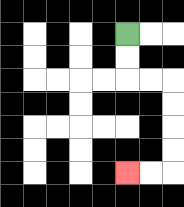{'start': '[5, 1]', 'end': '[5, 7]', 'path_directions': 'D,D,R,R,D,D,D,D,L,L', 'path_coordinates': '[[5, 1], [5, 2], [5, 3], [6, 3], [7, 3], [7, 4], [7, 5], [7, 6], [7, 7], [6, 7], [5, 7]]'}